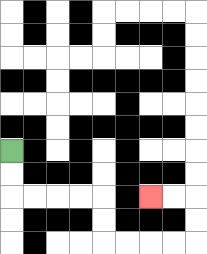{'start': '[0, 6]', 'end': '[6, 8]', 'path_directions': 'D,D,R,R,R,R,D,D,R,R,R,R,U,U,L,L', 'path_coordinates': '[[0, 6], [0, 7], [0, 8], [1, 8], [2, 8], [3, 8], [4, 8], [4, 9], [4, 10], [5, 10], [6, 10], [7, 10], [8, 10], [8, 9], [8, 8], [7, 8], [6, 8]]'}